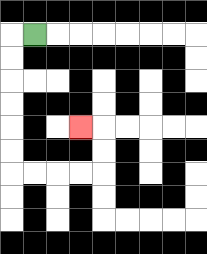{'start': '[1, 1]', 'end': '[3, 5]', 'path_directions': 'L,D,D,D,D,D,D,R,R,R,R,U,U,L', 'path_coordinates': '[[1, 1], [0, 1], [0, 2], [0, 3], [0, 4], [0, 5], [0, 6], [0, 7], [1, 7], [2, 7], [3, 7], [4, 7], [4, 6], [4, 5], [3, 5]]'}